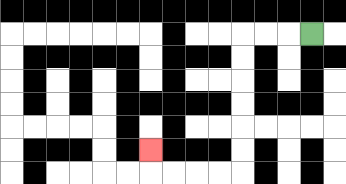{'start': '[13, 1]', 'end': '[6, 6]', 'path_directions': 'L,L,L,D,D,D,D,D,D,L,L,L,L,U', 'path_coordinates': '[[13, 1], [12, 1], [11, 1], [10, 1], [10, 2], [10, 3], [10, 4], [10, 5], [10, 6], [10, 7], [9, 7], [8, 7], [7, 7], [6, 7], [6, 6]]'}